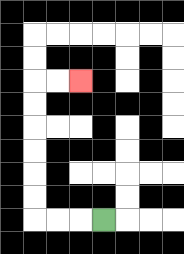{'start': '[4, 9]', 'end': '[3, 3]', 'path_directions': 'L,L,L,U,U,U,U,U,U,R,R', 'path_coordinates': '[[4, 9], [3, 9], [2, 9], [1, 9], [1, 8], [1, 7], [1, 6], [1, 5], [1, 4], [1, 3], [2, 3], [3, 3]]'}